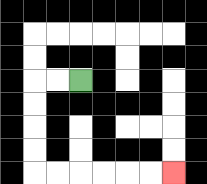{'start': '[3, 3]', 'end': '[7, 7]', 'path_directions': 'L,L,D,D,D,D,R,R,R,R,R,R', 'path_coordinates': '[[3, 3], [2, 3], [1, 3], [1, 4], [1, 5], [1, 6], [1, 7], [2, 7], [3, 7], [4, 7], [5, 7], [6, 7], [7, 7]]'}